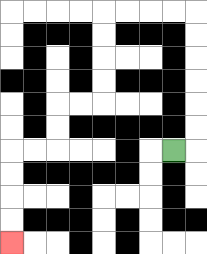{'start': '[7, 6]', 'end': '[0, 10]', 'path_directions': 'R,U,U,U,U,U,U,L,L,L,L,D,D,D,D,L,L,D,D,L,L,D,D,D,D', 'path_coordinates': '[[7, 6], [8, 6], [8, 5], [8, 4], [8, 3], [8, 2], [8, 1], [8, 0], [7, 0], [6, 0], [5, 0], [4, 0], [4, 1], [4, 2], [4, 3], [4, 4], [3, 4], [2, 4], [2, 5], [2, 6], [1, 6], [0, 6], [0, 7], [0, 8], [0, 9], [0, 10]]'}